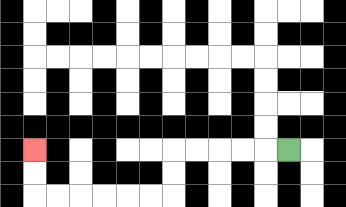{'start': '[12, 6]', 'end': '[1, 6]', 'path_directions': 'L,L,L,L,L,D,D,L,L,L,L,L,L,U,U', 'path_coordinates': '[[12, 6], [11, 6], [10, 6], [9, 6], [8, 6], [7, 6], [7, 7], [7, 8], [6, 8], [5, 8], [4, 8], [3, 8], [2, 8], [1, 8], [1, 7], [1, 6]]'}